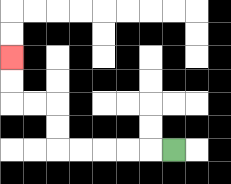{'start': '[7, 6]', 'end': '[0, 2]', 'path_directions': 'L,L,L,L,L,U,U,L,L,U,U', 'path_coordinates': '[[7, 6], [6, 6], [5, 6], [4, 6], [3, 6], [2, 6], [2, 5], [2, 4], [1, 4], [0, 4], [0, 3], [0, 2]]'}